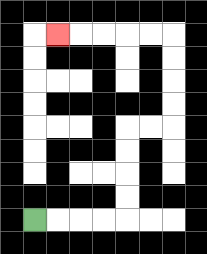{'start': '[1, 9]', 'end': '[2, 1]', 'path_directions': 'R,R,R,R,U,U,U,U,R,R,U,U,U,U,L,L,L,L,L', 'path_coordinates': '[[1, 9], [2, 9], [3, 9], [4, 9], [5, 9], [5, 8], [5, 7], [5, 6], [5, 5], [6, 5], [7, 5], [7, 4], [7, 3], [7, 2], [7, 1], [6, 1], [5, 1], [4, 1], [3, 1], [2, 1]]'}